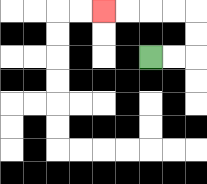{'start': '[6, 2]', 'end': '[4, 0]', 'path_directions': 'R,R,U,U,L,L,L,L', 'path_coordinates': '[[6, 2], [7, 2], [8, 2], [8, 1], [8, 0], [7, 0], [6, 0], [5, 0], [4, 0]]'}